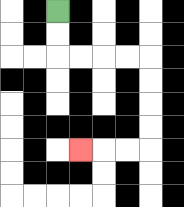{'start': '[2, 0]', 'end': '[3, 6]', 'path_directions': 'D,D,R,R,R,R,D,D,D,D,L,L,L', 'path_coordinates': '[[2, 0], [2, 1], [2, 2], [3, 2], [4, 2], [5, 2], [6, 2], [6, 3], [6, 4], [6, 5], [6, 6], [5, 6], [4, 6], [3, 6]]'}